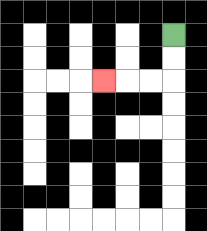{'start': '[7, 1]', 'end': '[4, 3]', 'path_directions': 'D,D,L,L,L', 'path_coordinates': '[[7, 1], [7, 2], [7, 3], [6, 3], [5, 3], [4, 3]]'}